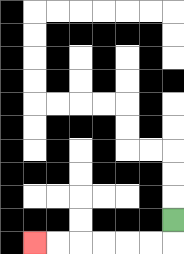{'start': '[7, 9]', 'end': '[1, 10]', 'path_directions': 'D,L,L,L,L,L,L', 'path_coordinates': '[[7, 9], [7, 10], [6, 10], [5, 10], [4, 10], [3, 10], [2, 10], [1, 10]]'}